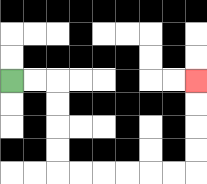{'start': '[0, 3]', 'end': '[8, 3]', 'path_directions': 'R,R,D,D,D,D,R,R,R,R,R,R,U,U,U,U', 'path_coordinates': '[[0, 3], [1, 3], [2, 3], [2, 4], [2, 5], [2, 6], [2, 7], [3, 7], [4, 7], [5, 7], [6, 7], [7, 7], [8, 7], [8, 6], [8, 5], [8, 4], [8, 3]]'}